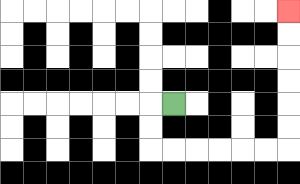{'start': '[7, 4]', 'end': '[12, 0]', 'path_directions': 'L,D,D,R,R,R,R,R,R,U,U,U,U,U,U', 'path_coordinates': '[[7, 4], [6, 4], [6, 5], [6, 6], [7, 6], [8, 6], [9, 6], [10, 6], [11, 6], [12, 6], [12, 5], [12, 4], [12, 3], [12, 2], [12, 1], [12, 0]]'}